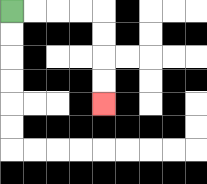{'start': '[0, 0]', 'end': '[4, 4]', 'path_directions': 'R,R,R,R,D,D,D,D', 'path_coordinates': '[[0, 0], [1, 0], [2, 0], [3, 0], [4, 0], [4, 1], [4, 2], [4, 3], [4, 4]]'}